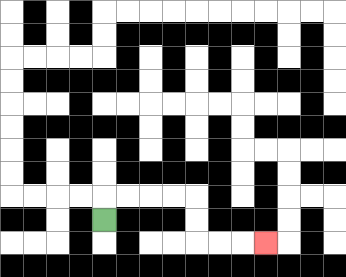{'start': '[4, 9]', 'end': '[11, 10]', 'path_directions': 'U,R,R,R,R,D,D,R,R,R', 'path_coordinates': '[[4, 9], [4, 8], [5, 8], [6, 8], [7, 8], [8, 8], [8, 9], [8, 10], [9, 10], [10, 10], [11, 10]]'}